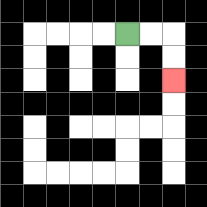{'start': '[5, 1]', 'end': '[7, 3]', 'path_directions': 'R,R,D,D', 'path_coordinates': '[[5, 1], [6, 1], [7, 1], [7, 2], [7, 3]]'}